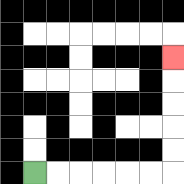{'start': '[1, 7]', 'end': '[7, 2]', 'path_directions': 'R,R,R,R,R,R,U,U,U,U,U', 'path_coordinates': '[[1, 7], [2, 7], [3, 7], [4, 7], [5, 7], [6, 7], [7, 7], [7, 6], [7, 5], [7, 4], [7, 3], [7, 2]]'}